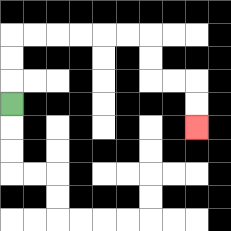{'start': '[0, 4]', 'end': '[8, 5]', 'path_directions': 'U,U,U,R,R,R,R,R,R,D,D,R,R,D,D', 'path_coordinates': '[[0, 4], [0, 3], [0, 2], [0, 1], [1, 1], [2, 1], [3, 1], [4, 1], [5, 1], [6, 1], [6, 2], [6, 3], [7, 3], [8, 3], [8, 4], [8, 5]]'}